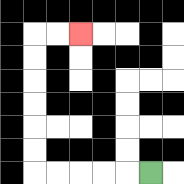{'start': '[6, 7]', 'end': '[3, 1]', 'path_directions': 'L,L,L,L,L,U,U,U,U,U,U,R,R', 'path_coordinates': '[[6, 7], [5, 7], [4, 7], [3, 7], [2, 7], [1, 7], [1, 6], [1, 5], [1, 4], [1, 3], [1, 2], [1, 1], [2, 1], [3, 1]]'}